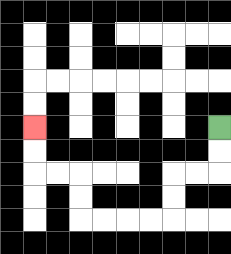{'start': '[9, 5]', 'end': '[1, 5]', 'path_directions': 'D,D,L,L,D,D,L,L,L,L,U,U,L,L,U,U', 'path_coordinates': '[[9, 5], [9, 6], [9, 7], [8, 7], [7, 7], [7, 8], [7, 9], [6, 9], [5, 9], [4, 9], [3, 9], [3, 8], [3, 7], [2, 7], [1, 7], [1, 6], [1, 5]]'}